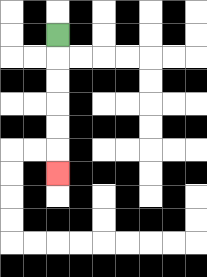{'start': '[2, 1]', 'end': '[2, 7]', 'path_directions': 'D,D,D,D,D,D', 'path_coordinates': '[[2, 1], [2, 2], [2, 3], [2, 4], [2, 5], [2, 6], [2, 7]]'}